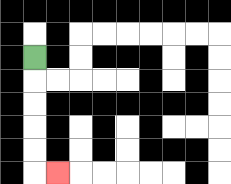{'start': '[1, 2]', 'end': '[2, 7]', 'path_directions': 'D,D,D,D,D,R', 'path_coordinates': '[[1, 2], [1, 3], [1, 4], [1, 5], [1, 6], [1, 7], [2, 7]]'}